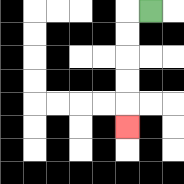{'start': '[6, 0]', 'end': '[5, 5]', 'path_directions': 'L,D,D,D,D,D', 'path_coordinates': '[[6, 0], [5, 0], [5, 1], [5, 2], [5, 3], [5, 4], [5, 5]]'}